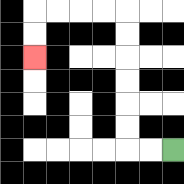{'start': '[7, 6]', 'end': '[1, 2]', 'path_directions': 'L,L,U,U,U,U,U,U,L,L,L,L,D,D', 'path_coordinates': '[[7, 6], [6, 6], [5, 6], [5, 5], [5, 4], [5, 3], [5, 2], [5, 1], [5, 0], [4, 0], [3, 0], [2, 0], [1, 0], [1, 1], [1, 2]]'}